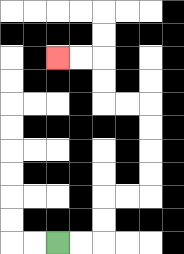{'start': '[2, 10]', 'end': '[2, 2]', 'path_directions': 'R,R,U,U,R,R,U,U,U,U,L,L,U,U,L,L', 'path_coordinates': '[[2, 10], [3, 10], [4, 10], [4, 9], [4, 8], [5, 8], [6, 8], [6, 7], [6, 6], [6, 5], [6, 4], [5, 4], [4, 4], [4, 3], [4, 2], [3, 2], [2, 2]]'}